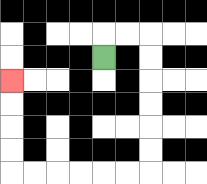{'start': '[4, 2]', 'end': '[0, 3]', 'path_directions': 'U,R,R,D,D,D,D,D,D,L,L,L,L,L,L,U,U,U,U', 'path_coordinates': '[[4, 2], [4, 1], [5, 1], [6, 1], [6, 2], [6, 3], [6, 4], [6, 5], [6, 6], [6, 7], [5, 7], [4, 7], [3, 7], [2, 7], [1, 7], [0, 7], [0, 6], [0, 5], [0, 4], [0, 3]]'}